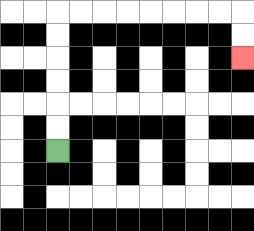{'start': '[2, 6]', 'end': '[10, 2]', 'path_directions': 'U,U,U,U,U,U,R,R,R,R,R,R,R,R,D,D', 'path_coordinates': '[[2, 6], [2, 5], [2, 4], [2, 3], [2, 2], [2, 1], [2, 0], [3, 0], [4, 0], [5, 0], [6, 0], [7, 0], [8, 0], [9, 0], [10, 0], [10, 1], [10, 2]]'}